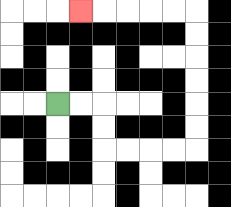{'start': '[2, 4]', 'end': '[3, 0]', 'path_directions': 'R,R,D,D,R,R,R,R,U,U,U,U,U,U,L,L,L,L,L', 'path_coordinates': '[[2, 4], [3, 4], [4, 4], [4, 5], [4, 6], [5, 6], [6, 6], [7, 6], [8, 6], [8, 5], [8, 4], [8, 3], [8, 2], [8, 1], [8, 0], [7, 0], [6, 0], [5, 0], [4, 0], [3, 0]]'}